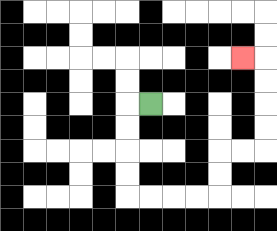{'start': '[6, 4]', 'end': '[10, 2]', 'path_directions': 'L,D,D,D,D,R,R,R,R,U,U,R,R,U,U,U,U,L', 'path_coordinates': '[[6, 4], [5, 4], [5, 5], [5, 6], [5, 7], [5, 8], [6, 8], [7, 8], [8, 8], [9, 8], [9, 7], [9, 6], [10, 6], [11, 6], [11, 5], [11, 4], [11, 3], [11, 2], [10, 2]]'}